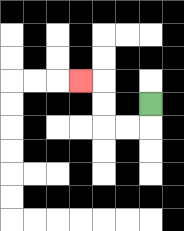{'start': '[6, 4]', 'end': '[3, 3]', 'path_directions': 'D,L,L,U,U,L', 'path_coordinates': '[[6, 4], [6, 5], [5, 5], [4, 5], [4, 4], [4, 3], [3, 3]]'}